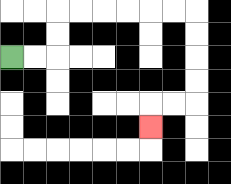{'start': '[0, 2]', 'end': '[6, 5]', 'path_directions': 'R,R,U,U,R,R,R,R,R,R,D,D,D,D,L,L,D', 'path_coordinates': '[[0, 2], [1, 2], [2, 2], [2, 1], [2, 0], [3, 0], [4, 0], [5, 0], [6, 0], [7, 0], [8, 0], [8, 1], [8, 2], [8, 3], [8, 4], [7, 4], [6, 4], [6, 5]]'}